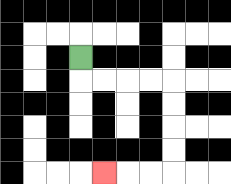{'start': '[3, 2]', 'end': '[4, 7]', 'path_directions': 'D,R,R,R,R,D,D,D,D,L,L,L', 'path_coordinates': '[[3, 2], [3, 3], [4, 3], [5, 3], [6, 3], [7, 3], [7, 4], [7, 5], [7, 6], [7, 7], [6, 7], [5, 7], [4, 7]]'}